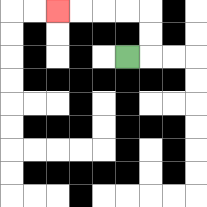{'start': '[5, 2]', 'end': '[2, 0]', 'path_directions': 'R,U,U,L,L,L,L', 'path_coordinates': '[[5, 2], [6, 2], [6, 1], [6, 0], [5, 0], [4, 0], [3, 0], [2, 0]]'}